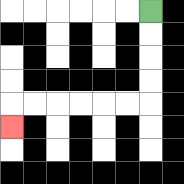{'start': '[6, 0]', 'end': '[0, 5]', 'path_directions': 'D,D,D,D,L,L,L,L,L,L,D', 'path_coordinates': '[[6, 0], [6, 1], [6, 2], [6, 3], [6, 4], [5, 4], [4, 4], [3, 4], [2, 4], [1, 4], [0, 4], [0, 5]]'}